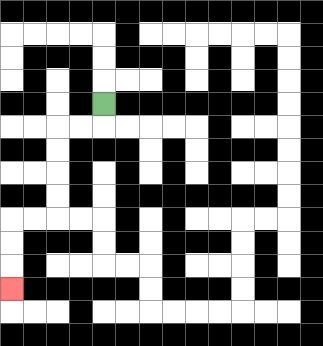{'start': '[4, 4]', 'end': '[0, 12]', 'path_directions': 'D,L,L,D,D,D,D,L,L,D,D,D', 'path_coordinates': '[[4, 4], [4, 5], [3, 5], [2, 5], [2, 6], [2, 7], [2, 8], [2, 9], [1, 9], [0, 9], [0, 10], [0, 11], [0, 12]]'}